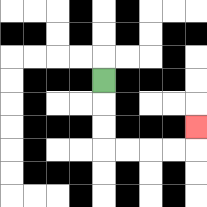{'start': '[4, 3]', 'end': '[8, 5]', 'path_directions': 'D,D,D,R,R,R,R,U', 'path_coordinates': '[[4, 3], [4, 4], [4, 5], [4, 6], [5, 6], [6, 6], [7, 6], [8, 6], [8, 5]]'}